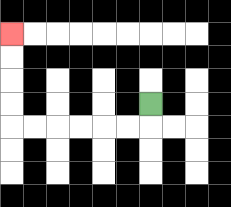{'start': '[6, 4]', 'end': '[0, 1]', 'path_directions': 'D,L,L,L,L,L,L,U,U,U,U', 'path_coordinates': '[[6, 4], [6, 5], [5, 5], [4, 5], [3, 5], [2, 5], [1, 5], [0, 5], [0, 4], [0, 3], [0, 2], [0, 1]]'}